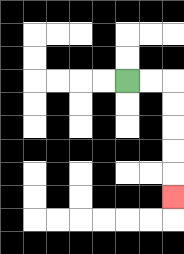{'start': '[5, 3]', 'end': '[7, 8]', 'path_directions': 'R,R,D,D,D,D,D', 'path_coordinates': '[[5, 3], [6, 3], [7, 3], [7, 4], [7, 5], [7, 6], [7, 7], [7, 8]]'}